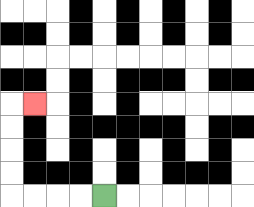{'start': '[4, 8]', 'end': '[1, 4]', 'path_directions': 'L,L,L,L,U,U,U,U,R', 'path_coordinates': '[[4, 8], [3, 8], [2, 8], [1, 8], [0, 8], [0, 7], [0, 6], [0, 5], [0, 4], [1, 4]]'}